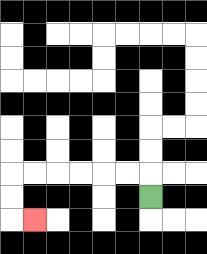{'start': '[6, 8]', 'end': '[1, 9]', 'path_directions': 'U,L,L,L,L,L,L,D,D,R', 'path_coordinates': '[[6, 8], [6, 7], [5, 7], [4, 7], [3, 7], [2, 7], [1, 7], [0, 7], [0, 8], [0, 9], [1, 9]]'}